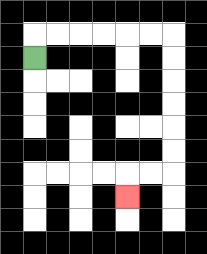{'start': '[1, 2]', 'end': '[5, 8]', 'path_directions': 'U,R,R,R,R,R,R,D,D,D,D,D,D,L,L,D', 'path_coordinates': '[[1, 2], [1, 1], [2, 1], [3, 1], [4, 1], [5, 1], [6, 1], [7, 1], [7, 2], [7, 3], [7, 4], [7, 5], [7, 6], [7, 7], [6, 7], [5, 7], [5, 8]]'}